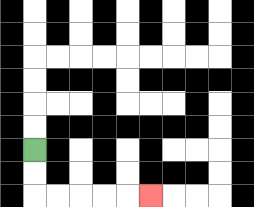{'start': '[1, 6]', 'end': '[6, 8]', 'path_directions': 'D,D,R,R,R,R,R', 'path_coordinates': '[[1, 6], [1, 7], [1, 8], [2, 8], [3, 8], [4, 8], [5, 8], [6, 8]]'}